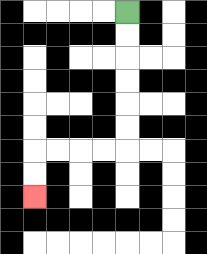{'start': '[5, 0]', 'end': '[1, 8]', 'path_directions': 'D,D,D,D,D,D,L,L,L,L,D,D', 'path_coordinates': '[[5, 0], [5, 1], [5, 2], [5, 3], [5, 4], [5, 5], [5, 6], [4, 6], [3, 6], [2, 6], [1, 6], [1, 7], [1, 8]]'}